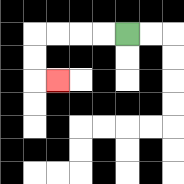{'start': '[5, 1]', 'end': '[2, 3]', 'path_directions': 'L,L,L,L,D,D,R', 'path_coordinates': '[[5, 1], [4, 1], [3, 1], [2, 1], [1, 1], [1, 2], [1, 3], [2, 3]]'}